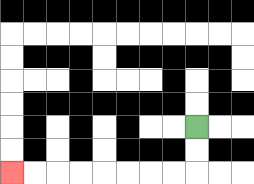{'start': '[8, 5]', 'end': '[0, 7]', 'path_directions': 'D,D,L,L,L,L,L,L,L,L', 'path_coordinates': '[[8, 5], [8, 6], [8, 7], [7, 7], [6, 7], [5, 7], [4, 7], [3, 7], [2, 7], [1, 7], [0, 7]]'}